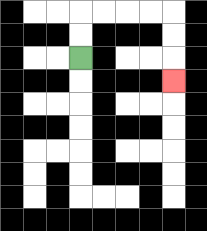{'start': '[3, 2]', 'end': '[7, 3]', 'path_directions': 'U,U,R,R,R,R,D,D,D', 'path_coordinates': '[[3, 2], [3, 1], [3, 0], [4, 0], [5, 0], [6, 0], [7, 0], [7, 1], [7, 2], [7, 3]]'}